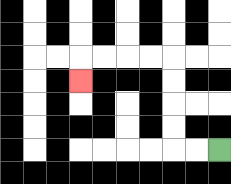{'start': '[9, 6]', 'end': '[3, 3]', 'path_directions': 'L,L,U,U,U,U,L,L,L,L,D', 'path_coordinates': '[[9, 6], [8, 6], [7, 6], [7, 5], [7, 4], [7, 3], [7, 2], [6, 2], [5, 2], [4, 2], [3, 2], [3, 3]]'}